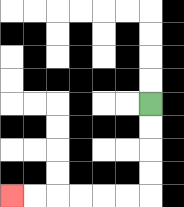{'start': '[6, 4]', 'end': '[0, 8]', 'path_directions': 'D,D,D,D,L,L,L,L,L,L', 'path_coordinates': '[[6, 4], [6, 5], [6, 6], [6, 7], [6, 8], [5, 8], [4, 8], [3, 8], [2, 8], [1, 8], [0, 8]]'}